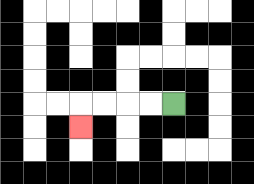{'start': '[7, 4]', 'end': '[3, 5]', 'path_directions': 'L,L,L,L,D', 'path_coordinates': '[[7, 4], [6, 4], [5, 4], [4, 4], [3, 4], [3, 5]]'}